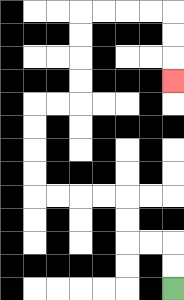{'start': '[7, 12]', 'end': '[7, 3]', 'path_directions': 'U,U,L,L,U,U,L,L,L,L,U,U,U,U,R,R,U,U,U,U,R,R,R,R,D,D,D', 'path_coordinates': '[[7, 12], [7, 11], [7, 10], [6, 10], [5, 10], [5, 9], [5, 8], [4, 8], [3, 8], [2, 8], [1, 8], [1, 7], [1, 6], [1, 5], [1, 4], [2, 4], [3, 4], [3, 3], [3, 2], [3, 1], [3, 0], [4, 0], [5, 0], [6, 0], [7, 0], [7, 1], [7, 2], [7, 3]]'}